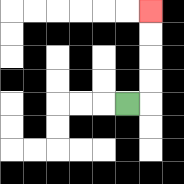{'start': '[5, 4]', 'end': '[6, 0]', 'path_directions': 'R,U,U,U,U', 'path_coordinates': '[[5, 4], [6, 4], [6, 3], [6, 2], [6, 1], [6, 0]]'}